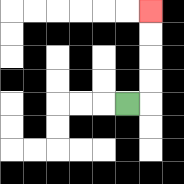{'start': '[5, 4]', 'end': '[6, 0]', 'path_directions': 'R,U,U,U,U', 'path_coordinates': '[[5, 4], [6, 4], [6, 3], [6, 2], [6, 1], [6, 0]]'}